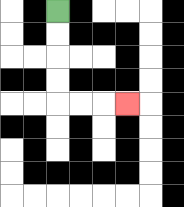{'start': '[2, 0]', 'end': '[5, 4]', 'path_directions': 'D,D,D,D,R,R,R', 'path_coordinates': '[[2, 0], [2, 1], [2, 2], [2, 3], [2, 4], [3, 4], [4, 4], [5, 4]]'}